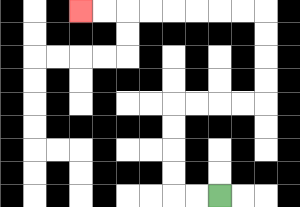{'start': '[9, 8]', 'end': '[3, 0]', 'path_directions': 'L,L,U,U,U,U,R,R,R,R,U,U,U,U,L,L,L,L,L,L,L,L', 'path_coordinates': '[[9, 8], [8, 8], [7, 8], [7, 7], [7, 6], [7, 5], [7, 4], [8, 4], [9, 4], [10, 4], [11, 4], [11, 3], [11, 2], [11, 1], [11, 0], [10, 0], [9, 0], [8, 0], [7, 0], [6, 0], [5, 0], [4, 0], [3, 0]]'}